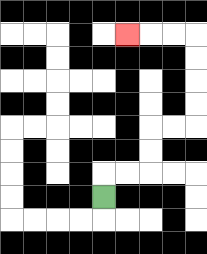{'start': '[4, 8]', 'end': '[5, 1]', 'path_directions': 'U,R,R,U,U,R,R,U,U,U,U,L,L,L', 'path_coordinates': '[[4, 8], [4, 7], [5, 7], [6, 7], [6, 6], [6, 5], [7, 5], [8, 5], [8, 4], [8, 3], [8, 2], [8, 1], [7, 1], [6, 1], [5, 1]]'}